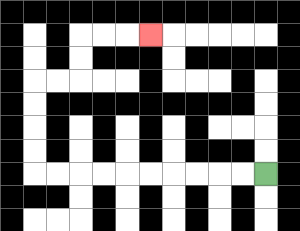{'start': '[11, 7]', 'end': '[6, 1]', 'path_directions': 'L,L,L,L,L,L,L,L,L,L,U,U,U,U,R,R,U,U,R,R,R', 'path_coordinates': '[[11, 7], [10, 7], [9, 7], [8, 7], [7, 7], [6, 7], [5, 7], [4, 7], [3, 7], [2, 7], [1, 7], [1, 6], [1, 5], [1, 4], [1, 3], [2, 3], [3, 3], [3, 2], [3, 1], [4, 1], [5, 1], [6, 1]]'}